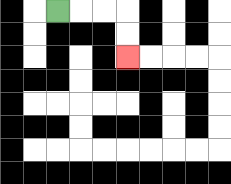{'start': '[2, 0]', 'end': '[5, 2]', 'path_directions': 'R,R,R,D,D', 'path_coordinates': '[[2, 0], [3, 0], [4, 0], [5, 0], [5, 1], [5, 2]]'}